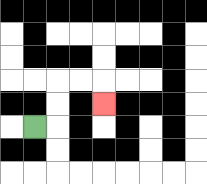{'start': '[1, 5]', 'end': '[4, 4]', 'path_directions': 'R,U,U,R,R,D', 'path_coordinates': '[[1, 5], [2, 5], [2, 4], [2, 3], [3, 3], [4, 3], [4, 4]]'}